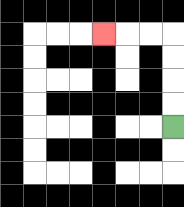{'start': '[7, 5]', 'end': '[4, 1]', 'path_directions': 'U,U,U,U,L,L,L', 'path_coordinates': '[[7, 5], [7, 4], [7, 3], [7, 2], [7, 1], [6, 1], [5, 1], [4, 1]]'}